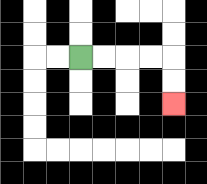{'start': '[3, 2]', 'end': '[7, 4]', 'path_directions': 'R,R,R,R,D,D', 'path_coordinates': '[[3, 2], [4, 2], [5, 2], [6, 2], [7, 2], [7, 3], [7, 4]]'}